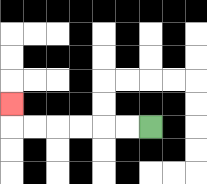{'start': '[6, 5]', 'end': '[0, 4]', 'path_directions': 'L,L,L,L,L,L,U', 'path_coordinates': '[[6, 5], [5, 5], [4, 5], [3, 5], [2, 5], [1, 5], [0, 5], [0, 4]]'}